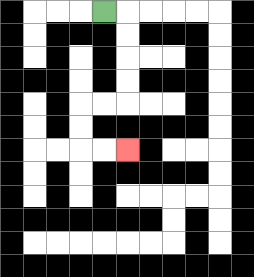{'start': '[4, 0]', 'end': '[5, 6]', 'path_directions': 'R,D,D,D,D,L,L,D,D,R,R', 'path_coordinates': '[[4, 0], [5, 0], [5, 1], [5, 2], [5, 3], [5, 4], [4, 4], [3, 4], [3, 5], [3, 6], [4, 6], [5, 6]]'}